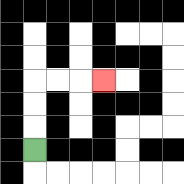{'start': '[1, 6]', 'end': '[4, 3]', 'path_directions': 'U,U,U,R,R,R', 'path_coordinates': '[[1, 6], [1, 5], [1, 4], [1, 3], [2, 3], [3, 3], [4, 3]]'}